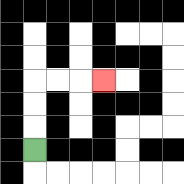{'start': '[1, 6]', 'end': '[4, 3]', 'path_directions': 'U,U,U,R,R,R', 'path_coordinates': '[[1, 6], [1, 5], [1, 4], [1, 3], [2, 3], [3, 3], [4, 3]]'}